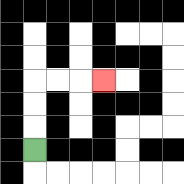{'start': '[1, 6]', 'end': '[4, 3]', 'path_directions': 'U,U,U,R,R,R', 'path_coordinates': '[[1, 6], [1, 5], [1, 4], [1, 3], [2, 3], [3, 3], [4, 3]]'}